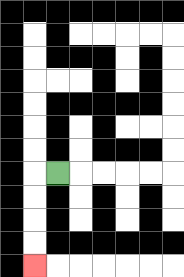{'start': '[2, 7]', 'end': '[1, 11]', 'path_directions': 'L,D,D,D,D', 'path_coordinates': '[[2, 7], [1, 7], [1, 8], [1, 9], [1, 10], [1, 11]]'}